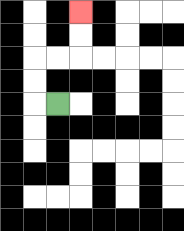{'start': '[2, 4]', 'end': '[3, 0]', 'path_directions': 'L,U,U,R,R,U,U', 'path_coordinates': '[[2, 4], [1, 4], [1, 3], [1, 2], [2, 2], [3, 2], [3, 1], [3, 0]]'}